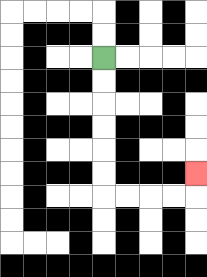{'start': '[4, 2]', 'end': '[8, 7]', 'path_directions': 'D,D,D,D,D,D,R,R,R,R,U', 'path_coordinates': '[[4, 2], [4, 3], [4, 4], [4, 5], [4, 6], [4, 7], [4, 8], [5, 8], [6, 8], [7, 8], [8, 8], [8, 7]]'}